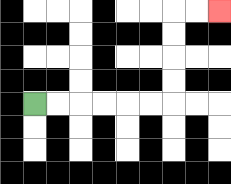{'start': '[1, 4]', 'end': '[9, 0]', 'path_directions': 'R,R,R,R,R,R,U,U,U,U,R,R', 'path_coordinates': '[[1, 4], [2, 4], [3, 4], [4, 4], [5, 4], [6, 4], [7, 4], [7, 3], [7, 2], [7, 1], [7, 0], [8, 0], [9, 0]]'}